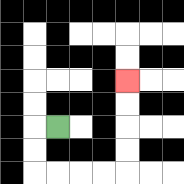{'start': '[2, 5]', 'end': '[5, 3]', 'path_directions': 'L,D,D,R,R,R,R,U,U,U,U', 'path_coordinates': '[[2, 5], [1, 5], [1, 6], [1, 7], [2, 7], [3, 7], [4, 7], [5, 7], [5, 6], [5, 5], [5, 4], [5, 3]]'}